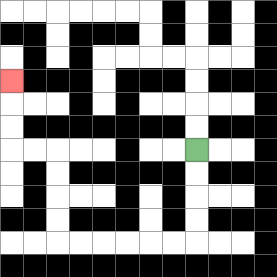{'start': '[8, 6]', 'end': '[0, 3]', 'path_directions': 'D,D,D,D,L,L,L,L,L,L,U,U,U,U,L,L,U,U,U', 'path_coordinates': '[[8, 6], [8, 7], [8, 8], [8, 9], [8, 10], [7, 10], [6, 10], [5, 10], [4, 10], [3, 10], [2, 10], [2, 9], [2, 8], [2, 7], [2, 6], [1, 6], [0, 6], [0, 5], [0, 4], [0, 3]]'}